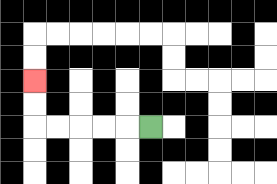{'start': '[6, 5]', 'end': '[1, 3]', 'path_directions': 'L,L,L,L,L,U,U', 'path_coordinates': '[[6, 5], [5, 5], [4, 5], [3, 5], [2, 5], [1, 5], [1, 4], [1, 3]]'}